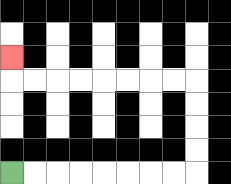{'start': '[0, 7]', 'end': '[0, 2]', 'path_directions': 'R,R,R,R,R,R,R,R,U,U,U,U,L,L,L,L,L,L,L,L,U', 'path_coordinates': '[[0, 7], [1, 7], [2, 7], [3, 7], [4, 7], [5, 7], [6, 7], [7, 7], [8, 7], [8, 6], [8, 5], [8, 4], [8, 3], [7, 3], [6, 3], [5, 3], [4, 3], [3, 3], [2, 3], [1, 3], [0, 3], [0, 2]]'}